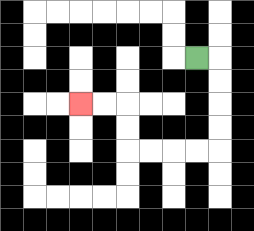{'start': '[8, 2]', 'end': '[3, 4]', 'path_directions': 'R,D,D,D,D,L,L,L,L,U,U,L,L', 'path_coordinates': '[[8, 2], [9, 2], [9, 3], [9, 4], [9, 5], [9, 6], [8, 6], [7, 6], [6, 6], [5, 6], [5, 5], [5, 4], [4, 4], [3, 4]]'}